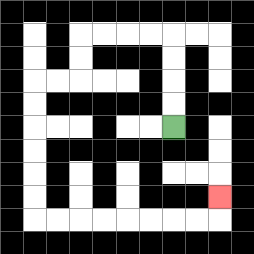{'start': '[7, 5]', 'end': '[9, 8]', 'path_directions': 'U,U,U,U,L,L,L,L,D,D,L,L,D,D,D,D,D,D,R,R,R,R,R,R,R,R,U', 'path_coordinates': '[[7, 5], [7, 4], [7, 3], [7, 2], [7, 1], [6, 1], [5, 1], [4, 1], [3, 1], [3, 2], [3, 3], [2, 3], [1, 3], [1, 4], [1, 5], [1, 6], [1, 7], [1, 8], [1, 9], [2, 9], [3, 9], [4, 9], [5, 9], [6, 9], [7, 9], [8, 9], [9, 9], [9, 8]]'}